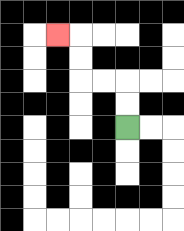{'start': '[5, 5]', 'end': '[2, 1]', 'path_directions': 'U,U,L,L,U,U,L', 'path_coordinates': '[[5, 5], [5, 4], [5, 3], [4, 3], [3, 3], [3, 2], [3, 1], [2, 1]]'}